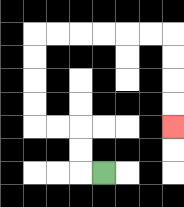{'start': '[4, 7]', 'end': '[7, 5]', 'path_directions': 'L,U,U,L,L,U,U,U,U,R,R,R,R,R,R,D,D,D,D', 'path_coordinates': '[[4, 7], [3, 7], [3, 6], [3, 5], [2, 5], [1, 5], [1, 4], [1, 3], [1, 2], [1, 1], [2, 1], [3, 1], [4, 1], [5, 1], [6, 1], [7, 1], [7, 2], [7, 3], [7, 4], [7, 5]]'}